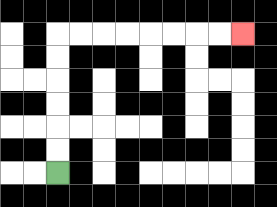{'start': '[2, 7]', 'end': '[10, 1]', 'path_directions': 'U,U,U,U,U,U,R,R,R,R,R,R,R,R', 'path_coordinates': '[[2, 7], [2, 6], [2, 5], [2, 4], [2, 3], [2, 2], [2, 1], [3, 1], [4, 1], [5, 1], [6, 1], [7, 1], [8, 1], [9, 1], [10, 1]]'}